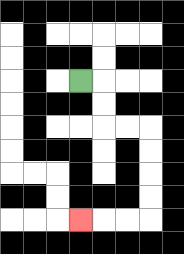{'start': '[3, 3]', 'end': '[3, 9]', 'path_directions': 'R,D,D,R,R,D,D,D,D,L,L,L', 'path_coordinates': '[[3, 3], [4, 3], [4, 4], [4, 5], [5, 5], [6, 5], [6, 6], [6, 7], [6, 8], [6, 9], [5, 9], [4, 9], [3, 9]]'}